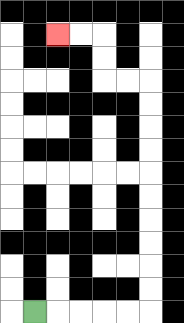{'start': '[1, 13]', 'end': '[2, 1]', 'path_directions': 'R,R,R,R,R,U,U,U,U,U,U,U,U,U,U,L,L,U,U,L,L', 'path_coordinates': '[[1, 13], [2, 13], [3, 13], [4, 13], [5, 13], [6, 13], [6, 12], [6, 11], [6, 10], [6, 9], [6, 8], [6, 7], [6, 6], [6, 5], [6, 4], [6, 3], [5, 3], [4, 3], [4, 2], [4, 1], [3, 1], [2, 1]]'}